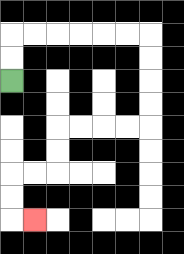{'start': '[0, 3]', 'end': '[1, 9]', 'path_directions': 'U,U,R,R,R,R,R,R,D,D,D,D,L,L,L,L,D,D,L,L,D,D,R', 'path_coordinates': '[[0, 3], [0, 2], [0, 1], [1, 1], [2, 1], [3, 1], [4, 1], [5, 1], [6, 1], [6, 2], [6, 3], [6, 4], [6, 5], [5, 5], [4, 5], [3, 5], [2, 5], [2, 6], [2, 7], [1, 7], [0, 7], [0, 8], [0, 9], [1, 9]]'}